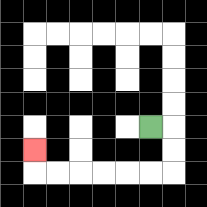{'start': '[6, 5]', 'end': '[1, 6]', 'path_directions': 'R,D,D,L,L,L,L,L,L,U', 'path_coordinates': '[[6, 5], [7, 5], [7, 6], [7, 7], [6, 7], [5, 7], [4, 7], [3, 7], [2, 7], [1, 7], [1, 6]]'}